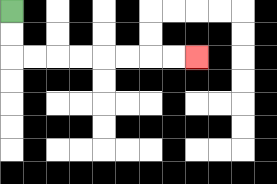{'start': '[0, 0]', 'end': '[8, 2]', 'path_directions': 'D,D,R,R,R,R,R,R,R,R', 'path_coordinates': '[[0, 0], [0, 1], [0, 2], [1, 2], [2, 2], [3, 2], [4, 2], [5, 2], [6, 2], [7, 2], [8, 2]]'}